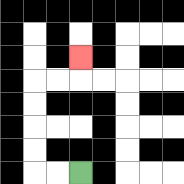{'start': '[3, 7]', 'end': '[3, 2]', 'path_directions': 'L,L,U,U,U,U,R,R,U', 'path_coordinates': '[[3, 7], [2, 7], [1, 7], [1, 6], [1, 5], [1, 4], [1, 3], [2, 3], [3, 3], [3, 2]]'}